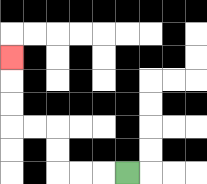{'start': '[5, 7]', 'end': '[0, 2]', 'path_directions': 'L,L,L,U,U,L,L,U,U,U', 'path_coordinates': '[[5, 7], [4, 7], [3, 7], [2, 7], [2, 6], [2, 5], [1, 5], [0, 5], [0, 4], [0, 3], [0, 2]]'}